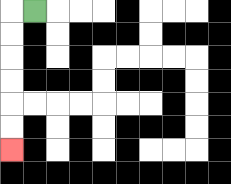{'start': '[1, 0]', 'end': '[0, 6]', 'path_directions': 'L,D,D,D,D,D,D', 'path_coordinates': '[[1, 0], [0, 0], [0, 1], [0, 2], [0, 3], [0, 4], [0, 5], [0, 6]]'}